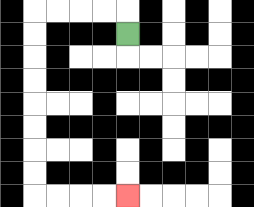{'start': '[5, 1]', 'end': '[5, 8]', 'path_directions': 'U,L,L,L,L,D,D,D,D,D,D,D,D,R,R,R,R', 'path_coordinates': '[[5, 1], [5, 0], [4, 0], [3, 0], [2, 0], [1, 0], [1, 1], [1, 2], [1, 3], [1, 4], [1, 5], [1, 6], [1, 7], [1, 8], [2, 8], [3, 8], [4, 8], [5, 8]]'}